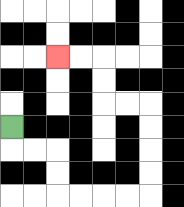{'start': '[0, 5]', 'end': '[2, 2]', 'path_directions': 'D,R,R,D,D,R,R,R,R,U,U,U,U,L,L,U,U,L,L', 'path_coordinates': '[[0, 5], [0, 6], [1, 6], [2, 6], [2, 7], [2, 8], [3, 8], [4, 8], [5, 8], [6, 8], [6, 7], [6, 6], [6, 5], [6, 4], [5, 4], [4, 4], [4, 3], [4, 2], [3, 2], [2, 2]]'}